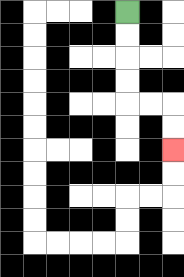{'start': '[5, 0]', 'end': '[7, 6]', 'path_directions': 'D,D,D,D,R,R,D,D', 'path_coordinates': '[[5, 0], [5, 1], [5, 2], [5, 3], [5, 4], [6, 4], [7, 4], [7, 5], [7, 6]]'}